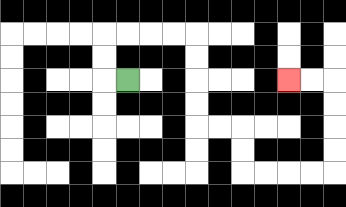{'start': '[5, 3]', 'end': '[12, 3]', 'path_directions': 'L,U,U,R,R,R,R,D,D,D,D,R,R,D,D,R,R,R,R,U,U,U,U,L,L', 'path_coordinates': '[[5, 3], [4, 3], [4, 2], [4, 1], [5, 1], [6, 1], [7, 1], [8, 1], [8, 2], [8, 3], [8, 4], [8, 5], [9, 5], [10, 5], [10, 6], [10, 7], [11, 7], [12, 7], [13, 7], [14, 7], [14, 6], [14, 5], [14, 4], [14, 3], [13, 3], [12, 3]]'}